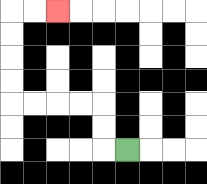{'start': '[5, 6]', 'end': '[2, 0]', 'path_directions': 'L,U,U,L,L,L,L,U,U,U,U,R,R', 'path_coordinates': '[[5, 6], [4, 6], [4, 5], [4, 4], [3, 4], [2, 4], [1, 4], [0, 4], [0, 3], [0, 2], [0, 1], [0, 0], [1, 0], [2, 0]]'}